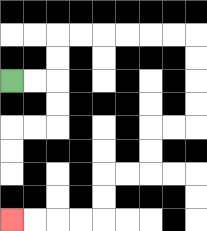{'start': '[0, 3]', 'end': '[0, 9]', 'path_directions': 'R,R,U,U,R,R,R,R,R,R,D,D,D,D,L,L,D,D,L,L,D,D,L,L,L,L', 'path_coordinates': '[[0, 3], [1, 3], [2, 3], [2, 2], [2, 1], [3, 1], [4, 1], [5, 1], [6, 1], [7, 1], [8, 1], [8, 2], [8, 3], [8, 4], [8, 5], [7, 5], [6, 5], [6, 6], [6, 7], [5, 7], [4, 7], [4, 8], [4, 9], [3, 9], [2, 9], [1, 9], [0, 9]]'}